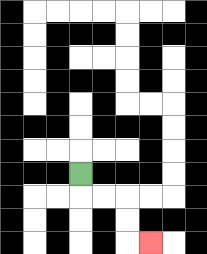{'start': '[3, 7]', 'end': '[6, 10]', 'path_directions': 'D,R,R,D,D,R', 'path_coordinates': '[[3, 7], [3, 8], [4, 8], [5, 8], [5, 9], [5, 10], [6, 10]]'}